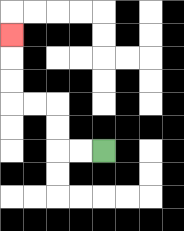{'start': '[4, 6]', 'end': '[0, 1]', 'path_directions': 'L,L,U,U,L,L,U,U,U', 'path_coordinates': '[[4, 6], [3, 6], [2, 6], [2, 5], [2, 4], [1, 4], [0, 4], [0, 3], [0, 2], [0, 1]]'}